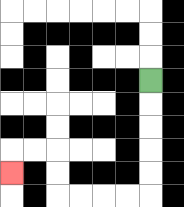{'start': '[6, 3]', 'end': '[0, 7]', 'path_directions': 'D,D,D,D,D,L,L,L,L,U,U,L,L,D', 'path_coordinates': '[[6, 3], [6, 4], [6, 5], [6, 6], [6, 7], [6, 8], [5, 8], [4, 8], [3, 8], [2, 8], [2, 7], [2, 6], [1, 6], [0, 6], [0, 7]]'}